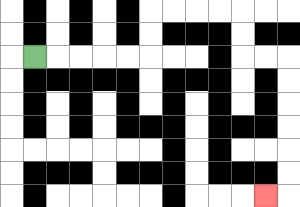{'start': '[1, 2]', 'end': '[11, 8]', 'path_directions': 'R,R,R,R,R,U,U,R,R,R,R,D,D,R,R,D,D,D,D,D,D,L', 'path_coordinates': '[[1, 2], [2, 2], [3, 2], [4, 2], [5, 2], [6, 2], [6, 1], [6, 0], [7, 0], [8, 0], [9, 0], [10, 0], [10, 1], [10, 2], [11, 2], [12, 2], [12, 3], [12, 4], [12, 5], [12, 6], [12, 7], [12, 8], [11, 8]]'}